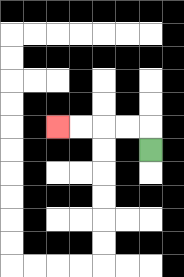{'start': '[6, 6]', 'end': '[2, 5]', 'path_directions': 'U,L,L,L,L', 'path_coordinates': '[[6, 6], [6, 5], [5, 5], [4, 5], [3, 5], [2, 5]]'}